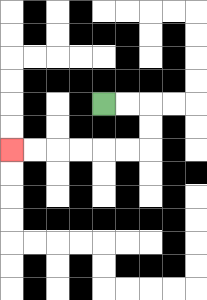{'start': '[4, 4]', 'end': '[0, 6]', 'path_directions': 'R,R,D,D,L,L,L,L,L,L', 'path_coordinates': '[[4, 4], [5, 4], [6, 4], [6, 5], [6, 6], [5, 6], [4, 6], [3, 6], [2, 6], [1, 6], [0, 6]]'}